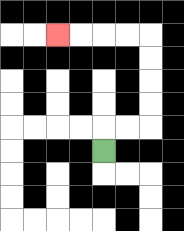{'start': '[4, 6]', 'end': '[2, 1]', 'path_directions': 'U,R,R,U,U,U,U,L,L,L,L', 'path_coordinates': '[[4, 6], [4, 5], [5, 5], [6, 5], [6, 4], [6, 3], [6, 2], [6, 1], [5, 1], [4, 1], [3, 1], [2, 1]]'}